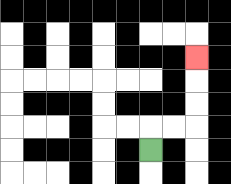{'start': '[6, 6]', 'end': '[8, 2]', 'path_directions': 'U,R,R,U,U,U', 'path_coordinates': '[[6, 6], [6, 5], [7, 5], [8, 5], [8, 4], [8, 3], [8, 2]]'}